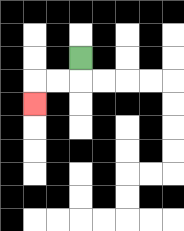{'start': '[3, 2]', 'end': '[1, 4]', 'path_directions': 'D,L,L,D', 'path_coordinates': '[[3, 2], [3, 3], [2, 3], [1, 3], [1, 4]]'}